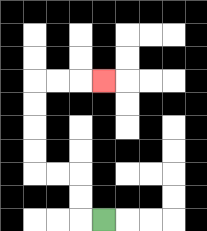{'start': '[4, 9]', 'end': '[4, 3]', 'path_directions': 'L,U,U,L,L,U,U,U,U,R,R,R', 'path_coordinates': '[[4, 9], [3, 9], [3, 8], [3, 7], [2, 7], [1, 7], [1, 6], [1, 5], [1, 4], [1, 3], [2, 3], [3, 3], [4, 3]]'}